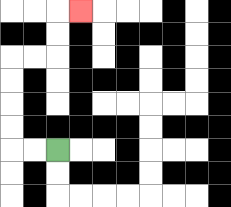{'start': '[2, 6]', 'end': '[3, 0]', 'path_directions': 'L,L,U,U,U,U,R,R,U,U,R', 'path_coordinates': '[[2, 6], [1, 6], [0, 6], [0, 5], [0, 4], [0, 3], [0, 2], [1, 2], [2, 2], [2, 1], [2, 0], [3, 0]]'}